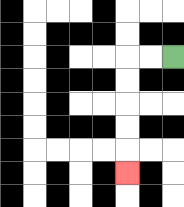{'start': '[7, 2]', 'end': '[5, 7]', 'path_directions': 'L,L,D,D,D,D,D', 'path_coordinates': '[[7, 2], [6, 2], [5, 2], [5, 3], [5, 4], [5, 5], [5, 6], [5, 7]]'}